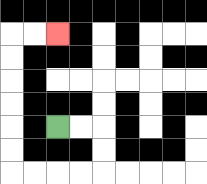{'start': '[2, 5]', 'end': '[2, 1]', 'path_directions': 'R,R,D,D,L,L,L,L,U,U,U,U,U,U,R,R', 'path_coordinates': '[[2, 5], [3, 5], [4, 5], [4, 6], [4, 7], [3, 7], [2, 7], [1, 7], [0, 7], [0, 6], [0, 5], [0, 4], [0, 3], [0, 2], [0, 1], [1, 1], [2, 1]]'}